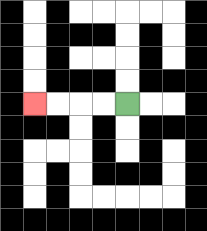{'start': '[5, 4]', 'end': '[1, 4]', 'path_directions': 'L,L,L,L', 'path_coordinates': '[[5, 4], [4, 4], [3, 4], [2, 4], [1, 4]]'}